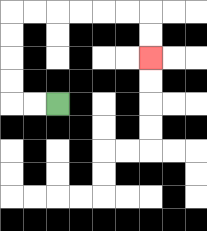{'start': '[2, 4]', 'end': '[6, 2]', 'path_directions': 'L,L,U,U,U,U,R,R,R,R,R,R,D,D', 'path_coordinates': '[[2, 4], [1, 4], [0, 4], [0, 3], [0, 2], [0, 1], [0, 0], [1, 0], [2, 0], [3, 0], [4, 0], [5, 0], [6, 0], [6, 1], [6, 2]]'}